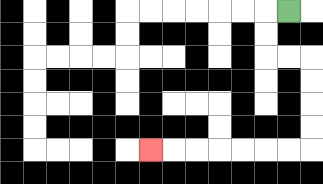{'start': '[12, 0]', 'end': '[6, 6]', 'path_directions': 'L,D,D,R,R,D,D,D,D,L,L,L,L,L,L,L', 'path_coordinates': '[[12, 0], [11, 0], [11, 1], [11, 2], [12, 2], [13, 2], [13, 3], [13, 4], [13, 5], [13, 6], [12, 6], [11, 6], [10, 6], [9, 6], [8, 6], [7, 6], [6, 6]]'}